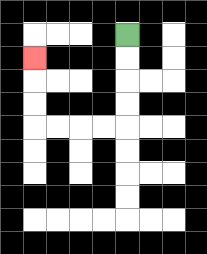{'start': '[5, 1]', 'end': '[1, 2]', 'path_directions': 'D,D,D,D,L,L,L,L,U,U,U', 'path_coordinates': '[[5, 1], [5, 2], [5, 3], [5, 4], [5, 5], [4, 5], [3, 5], [2, 5], [1, 5], [1, 4], [1, 3], [1, 2]]'}